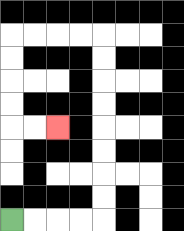{'start': '[0, 9]', 'end': '[2, 5]', 'path_directions': 'R,R,R,R,U,U,U,U,U,U,U,U,L,L,L,L,D,D,D,D,R,R', 'path_coordinates': '[[0, 9], [1, 9], [2, 9], [3, 9], [4, 9], [4, 8], [4, 7], [4, 6], [4, 5], [4, 4], [4, 3], [4, 2], [4, 1], [3, 1], [2, 1], [1, 1], [0, 1], [0, 2], [0, 3], [0, 4], [0, 5], [1, 5], [2, 5]]'}